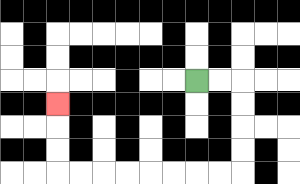{'start': '[8, 3]', 'end': '[2, 4]', 'path_directions': 'R,R,D,D,D,D,L,L,L,L,L,L,L,L,U,U,U', 'path_coordinates': '[[8, 3], [9, 3], [10, 3], [10, 4], [10, 5], [10, 6], [10, 7], [9, 7], [8, 7], [7, 7], [6, 7], [5, 7], [4, 7], [3, 7], [2, 7], [2, 6], [2, 5], [2, 4]]'}